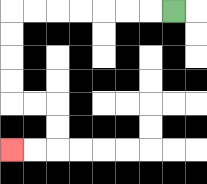{'start': '[7, 0]', 'end': '[0, 6]', 'path_directions': 'L,L,L,L,L,L,L,D,D,D,D,R,R,D,D,L,L', 'path_coordinates': '[[7, 0], [6, 0], [5, 0], [4, 0], [3, 0], [2, 0], [1, 0], [0, 0], [0, 1], [0, 2], [0, 3], [0, 4], [1, 4], [2, 4], [2, 5], [2, 6], [1, 6], [0, 6]]'}